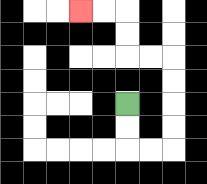{'start': '[5, 4]', 'end': '[3, 0]', 'path_directions': 'D,D,R,R,U,U,U,U,L,L,U,U,L,L', 'path_coordinates': '[[5, 4], [5, 5], [5, 6], [6, 6], [7, 6], [7, 5], [7, 4], [7, 3], [7, 2], [6, 2], [5, 2], [5, 1], [5, 0], [4, 0], [3, 0]]'}